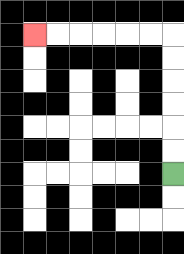{'start': '[7, 7]', 'end': '[1, 1]', 'path_directions': 'U,U,U,U,U,U,L,L,L,L,L,L', 'path_coordinates': '[[7, 7], [7, 6], [7, 5], [7, 4], [7, 3], [7, 2], [7, 1], [6, 1], [5, 1], [4, 1], [3, 1], [2, 1], [1, 1]]'}